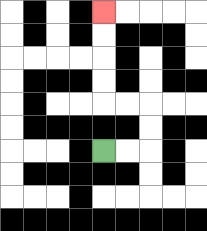{'start': '[4, 6]', 'end': '[4, 0]', 'path_directions': 'R,R,U,U,L,L,U,U,U,U', 'path_coordinates': '[[4, 6], [5, 6], [6, 6], [6, 5], [6, 4], [5, 4], [4, 4], [4, 3], [4, 2], [4, 1], [4, 0]]'}